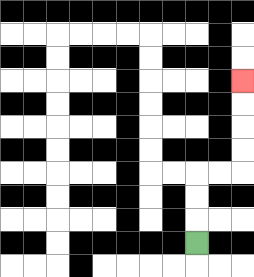{'start': '[8, 10]', 'end': '[10, 3]', 'path_directions': 'U,U,U,R,R,U,U,U,U', 'path_coordinates': '[[8, 10], [8, 9], [8, 8], [8, 7], [9, 7], [10, 7], [10, 6], [10, 5], [10, 4], [10, 3]]'}